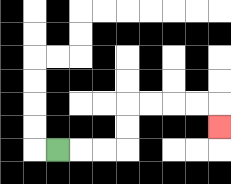{'start': '[2, 6]', 'end': '[9, 5]', 'path_directions': 'R,R,R,U,U,R,R,R,R,D', 'path_coordinates': '[[2, 6], [3, 6], [4, 6], [5, 6], [5, 5], [5, 4], [6, 4], [7, 4], [8, 4], [9, 4], [9, 5]]'}